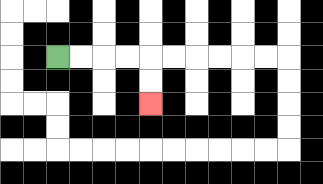{'start': '[2, 2]', 'end': '[6, 4]', 'path_directions': 'R,R,R,R,D,D', 'path_coordinates': '[[2, 2], [3, 2], [4, 2], [5, 2], [6, 2], [6, 3], [6, 4]]'}